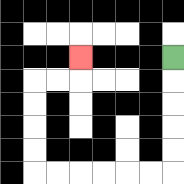{'start': '[7, 2]', 'end': '[3, 2]', 'path_directions': 'D,D,D,D,D,L,L,L,L,L,L,U,U,U,U,R,R,U', 'path_coordinates': '[[7, 2], [7, 3], [7, 4], [7, 5], [7, 6], [7, 7], [6, 7], [5, 7], [4, 7], [3, 7], [2, 7], [1, 7], [1, 6], [1, 5], [1, 4], [1, 3], [2, 3], [3, 3], [3, 2]]'}